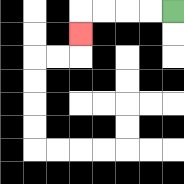{'start': '[7, 0]', 'end': '[3, 1]', 'path_directions': 'L,L,L,L,D', 'path_coordinates': '[[7, 0], [6, 0], [5, 0], [4, 0], [3, 0], [3, 1]]'}